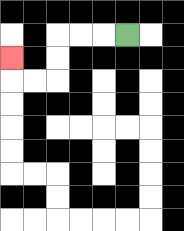{'start': '[5, 1]', 'end': '[0, 2]', 'path_directions': 'L,L,L,D,D,L,L,U', 'path_coordinates': '[[5, 1], [4, 1], [3, 1], [2, 1], [2, 2], [2, 3], [1, 3], [0, 3], [0, 2]]'}